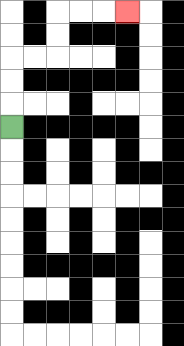{'start': '[0, 5]', 'end': '[5, 0]', 'path_directions': 'U,U,U,R,R,U,U,R,R,R', 'path_coordinates': '[[0, 5], [0, 4], [0, 3], [0, 2], [1, 2], [2, 2], [2, 1], [2, 0], [3, 0], [4, 0], [5, 0]]'}